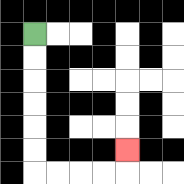{'start': '[1, 1]', 'end': '[5, 6]', 'path_directions': 'D,D,D,D,D,D,R,R,R,R,U', 'path_coordinates': '[[1, 1], [1, 2], [1, 3], [1, 4], [1, 5], [1, 6], [1, 7], [2, 7], [3, 7], [4, 7], [5, 7], [5, 6]]'}